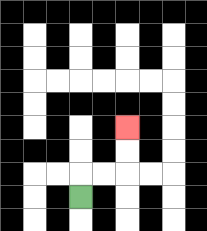{'start': '[3, 8]', 'end': '[5, 5]', 'path_directions': 'U,R,R,U,U', 'path_coordinates': '[[3, 8], [3, 7], [4, 7], [5, 7], [5, 6], [5, 5]]'}